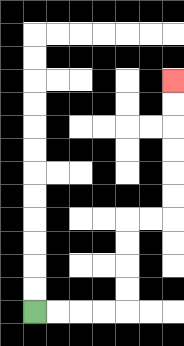{'start': '[1, 13]', 'end': '[7, 3]', 'path_directions': 'R,R,R,R,U,U,U,U,R,R,U,U,U,U,U,U', 'path_coordinates': '[[1, 13], [2, 13], [3, 13], [4, 13], [5, 13], [5, 12], [5, 11], [5, 10], [5, 9], [6, 9], [7, 9], [7, 8], [7, 7], [7, 6], [7, 5], [7, 4], [7, 3]]'}